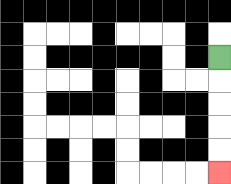{'start': '[9, 2]', 'end': '[9, 7]', 'path_directions': 'D,D,D,D,D', 'path_coordinates': '[[9, 2], [9, 3], [9, 4], [9, 5], [9, 6], [9, 7]]'}